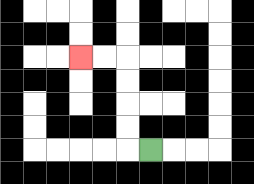{'start': '[6, 6]', 'end': '[3, 2]', 'path_directions': 'L,U,U,U,U,L,L', 'path_coordinates': '[[6, 6], [5, 6], [5, 5], [5, 4], [5, 3], [5, 2], [4, 2], [3, 2]]'}